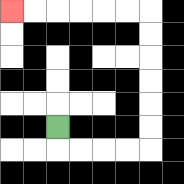{'start': '[2, 5]', 'end': '[0, 0]', 'path_directions': 'D,R,R,R,R,U,U,U,U,U,U,L,L,L,L,L,L', 'path_coordinates': '[[2, 5], [2, 6], [3, 6], [4, 6], [5, 6], [6, 6], [6, 5], [6, 4], [6, 3], [6, 2], [6, 1], [6, 0], [5, 0], [4, 0], [3, 0], [2, 0], [1, 0], [0, 0]]'}